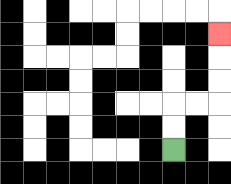{'start': '[7, 6]', 'end': '[9, 1]', 'path_directions': 'U,U,R,R,U,U,U', 'path_coordinates': '[[7, 6], [7, 5], [7, 4], [8, 4], [9, 4], [9, 3], [9, 2], [9, 1]]'}